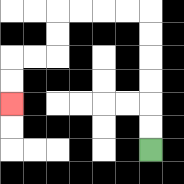{'start': '[6, 6]', 'end': '[0, 4]', 'path_directions': 'U,U,U,U,U,U,L,L,L,L,D,D,L,L,D,D', 'path_coordinates': '[[6, 6], [6, 5], [6, 4], [6, 3], [6, 2], [6, 1], [6, 0], [5, 0], [4, 0], [3, 0], [2, 0], [2, 1], [2, 2], [1, 2], [0, 2], [0, 3], [0, 4]]'}